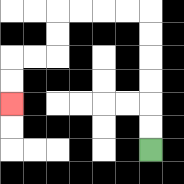{'start': '[6, 6]', 'end': '[0, 4]', 'path_directions': 'U,U,U,U,U,U,L,L,L,L,D,D,L,L,D,D', 'path_coordinates': '[[6, 6], [6, 5], [6, 4], [6, 3], [6, 2], [6, 1], [6, 0], [5, 0], [4, 0], [3, 0], [2, 0], [2, 1], [2, 2], [1, 2], [0, 2], [0, 3], [0, 4]]'}